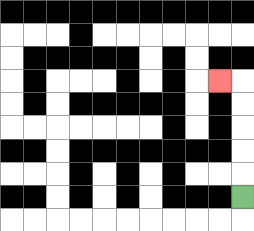{'start': '[10, 8]', 'end': '[9, 3]', 'path_directions': 'U,U,U,U,U,L', 'path_coordinates': '[[10, 8], [10, 7], [10, 6], [10, 5], [10, 4], [10, 3], [9, 3]]'}